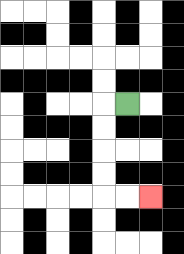{'start': '[5, 4]', 'end': '[6, 8]', 'path_directions': 'L,D,D,D,D,R,R', 'path_coordinates': '[[5, 4], [4, 4], [4, 5], [4, 6], [4, 7], [4, 8], [5, 8], [6, 8]]'}